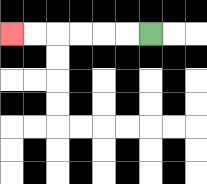{'start': '[6, 1]', 'end': '[0, 1]', 'path_directions': 'L,L,L,L,L,L', 'path_coordinates': '[[6, 1], [5, 1], [4, 1], [3, 1], [2, 1], [1, 1], [0, 1]]'}